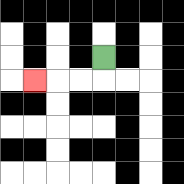{'start': '[4, 2]', 'end': '[1, 3]', 'path_directions': 'D,L,L,L', 'path_coordinates': '[[4, 2], [4, 3], [3, 3], [2, 3], [1, 3]]'}